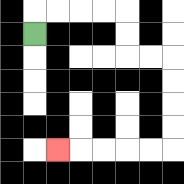{'start': '[1, 1]', 'end': '[2, 6]', 'path_directions': 'U,R,R,R,R,D,D,R,R,D,D,D,D,L,L,L,L,L', 'path_coordinates': '[[1, 1], [1, 0], [2, 0], [3, 0], [4, 0], [5, 0], [5, 1], [5, 2], [6, 2], [7, 2], [7, 3], [7, 4], [7, 5], [7, 6], [6, 6], [5, 6], [4, 6], [3, 6], [2, 6]]'}